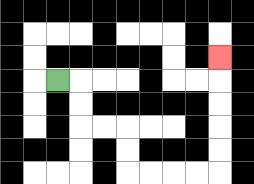{'start': '[2, 3]', 'end': '[9, 2]', 'path_directions': 'R,D,D,R,R,D,D,R,R,R,R,U,U,U,U,U', 'path_coordinates': '[[2, 3], [3, 3], [3, 4], [3, 5], [4, 5], [5, 5], [5, 6], [5, 7], [6, 7], [7, 7], [8, 7], [9, 7], [9, 6], [9, 5], [9, 4], [9, 3], [9, 2]]'}